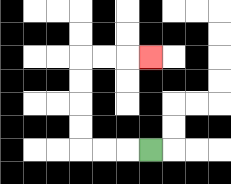{'start': '[6, 6]', 'end': '[6, 2]', 'path_directions': 'L,L,L,U,U,U,U,R,R,R', 'path_coordinates': '[[6, 6], [5, 6], [4, 6], [3, 6], [3, 5], [3, 4], [3, 3], [3, 2], [4, 2], [5, 2], [6, 2]]'}